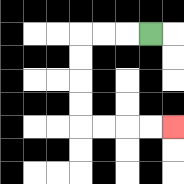{'start': '[6, 1]', 'end': '[7, 5]', 'path_directions': 'L,L,L,D,D,D,D,R,R,R,R', 'path_coordinates': '[[6, 1], [5, 1], [4, 1], [3, 1], [3, 2], [3, 3], [3, 4], [3, 5], [4, 5], [5, 5], [6, 5], [7, 5]]'}